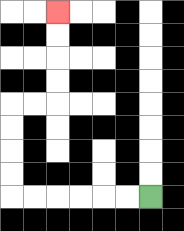{'start': '[6, 8]', 'end': '[2, 0]', 'path_directions': 'L,L,L,L,L,L,U,U,U,U,R,R,U,U,U,U', 'path_coordinates': '[[6, 8], [5, 8], [4, 8], [3, 8], [2, 8], [1, 8], [0, 8], [0, 7], [0, 6], [0, 5], [0, 4], [1, 4], [2, 4], [2, 3], [2, 2], [2, 1], [2, 0]]'}